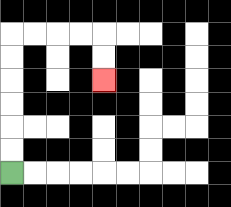{'start': '[0, 7]', 'end': '[4, 3]', 'path_directions': 'U,U,U,U,U,U,R,R,R,R,D,D', 'path_coordinates': '[[0, 7], [0, 6], [0, 5], [0, 4], [0, 3], [0, 2], [0, 1], [1, 1], [2, 1], [3, 1], [4, 1], [4, 2], [4, 3]]'}